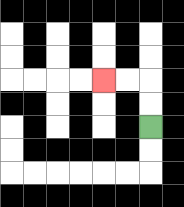{'start': '[6, 5]', 'end': '[4, 3]', 'path_directions': 'U,U,L,L', 'path_coordinates': '[[6, 5], [6, 4], [6, 3], [5, 3], [4, 3]]'}